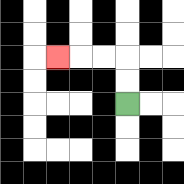{'start': '[5, 4]', 'end': '[2, 2]', 'path_directions': 'U,U,L,L,L', 'path_coordinates': '[[5, 4], [5, 3], [5, 2], [4, 2], [3, 2], [2, 2]]'}